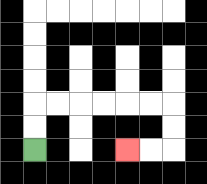{'start': '[1, 6]', 'end': '[5, 6]', 'path_directions': 'U,U,R,R,R,R,R,R,D,D,L,L', 'path_coordinates': '[[1, 6], [1, 5], [1, 4], [2, 4], [3, 4], [4, 4], [5, 4], [6, 4], [7, 4], [7, 5], [7, 6], [6, 6], [5, 6]]'}